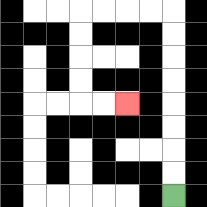{'start': '[7, 8]', 'end': '[5, 4]', 'path_directions': 'U,U,U,U,U,U,U,U,L,L,L,L,D,D,D,D,R,R', 'path_coordinates': '[[7, 8], [7, 7], [7, 6], [7, 5], [7, 4], [7, 3], [7, 2], [7, 1], [7, 0], [6, 0], [5, 0], [4, 0], [3, 0], [3, 1], [3, 2], [3, 3], [3, 4], [4, 4], [5, 4]]'}